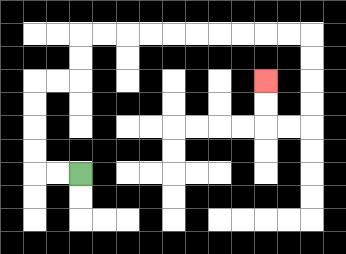{'start': '[3, 7]', 'end': '[11, 3]', 'path_directions': 'L,L,U,U,U,U,R,R,U,U,R,R,R,R,R,R,R,R,R,R,D,D,D,D,L,L,U,U', 'path_coordinates': '[[3, 7], [2, 7], [1, 7], [1, 6], [1, 5], [1, 4], [1, 3], [2, 3], [3, 3], [3, 2], [3, 1], [4, 1], [5, 1], [6, 1], [7, 1], [8, 1], [9, 1], [10, 1], [11, 1], [12, 1], [13, 1], [13, 2], [13, 3], [13, 4], [13, 5], [12, 5], [11, 5], [11, 4], [11, 3]]'}